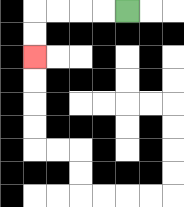{'start': '[5, 0]', 'end': '[1, 2]', 'path_directions': 'L,L,L,L,D,D', 'path_coordinates': '[[5, 0], [4, 0], [3, 0], [2, 0], [1, 0], [1, 1], [1, 2]]'}